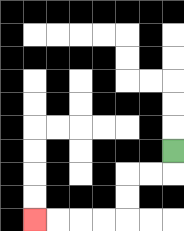{'start': '[7, 6]', 'end': '[1, 9]', 'path_directions': 'D,L,L,D,D,L,L,L,L', 'path_coordinates': '[[7, 6], [7, 7], [6, 7], [5, 7], [5, 8], [5, 9], [4, 9], [3, 9], [2, 9], [1, 9]]'}